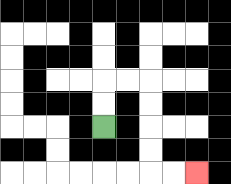{'start': '[4, 5]', 'end': '[8, 7]', 'path_directions': 'U,U,R,R,D,D,D,D,R,R', 'path_coordinates': '[[4, 5], [4, 4], [4, 3], [5, 3], [6, 3], [6, 4], [6, 5], [6, 6], [6, 7], [7, 7], [8, 7]]'}